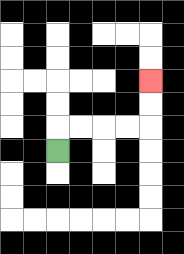{'start': '[2, 6]', 'end': '[6, 3]', 'path_directions': 'U,R,R,R,R,U,U', 'path_coordinates': '[[2, 6], [2, 5], [3, 5], [4, 5], [5, 5], [6, 5], [6, 4], [6, 3]]'}